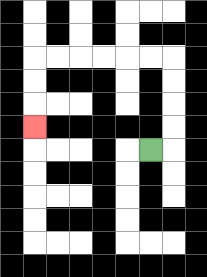{'start': '[6, 6]', 'end': '[1, 5]', 'path_directions': 'R,U,U,U,U,L,L,L,L,L,L,D,D,D', 'path_coordinates': '[[6, 6], [7, 6], [7, 5], [7, 4], [7, 3], [7, 2], [6, 2], [5, 2], [4, 2], [3, 2], [2, 2], [1, 2], [1, 3], [1, 4], [1, 5]]'}